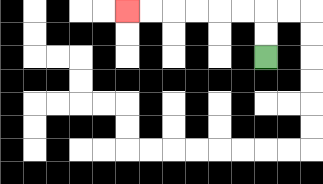{'start': '[11, 2]', 'end': '[5, 0]', 'path_directions': 'U,U,L,L,L,L,L,L', 'path_coordinates': '[[11, 2], [11, 1], [11, 0], [10, 0], [9, 0], [8, 0], [7, 0], [6, 0], [5, 0]]'}